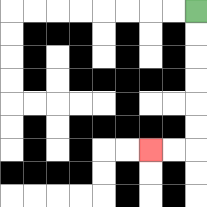{'start': '[8, 0]', 'end': '[6, 6]', 'path_directions': 'D,D,D,D,D,D,L,L', 'path_coordinates': '[[8, 0], [8, 1], [8, 2], [8, 3], [8, 4], [8, 5], [8, 6], [7, 6], [6, 6]]'}